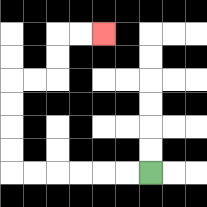{'start': '[6, 7]', 'end': '[4, 1]', 'path_directions': 'L,L,L,L,L,L,U,U,U,U,R,R,U,U,R,R', 'path_coordinates': '[[6, 7], [5, 7], [4, 7], [3, 7], [2, 7], [1, 7], [0, 7], [0, 6], [0, 5], [0, 4], [0, 3], [1, 3], [2, 3], [2, 2], [2, 1], [3, 1], [4, 1]]'}